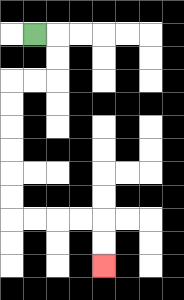{'start': '[1, 1]', 'end': '[4, 11]', 'path_directions': 'R,D,D,L,L,D,D,D,D,D,D,R,R,R,R,D,D', 'path_coordinates': '[[1, 1], [2, 1], [2, 2], [2, 3], [1, 3], [0, 3], [0, 4], [0, 5], [0, 6], [0, 7], [0, 8], [0, 9], [1, 9], [2, 9], [3, 9], [4, 9], [4, 10], [4, 11]]'}